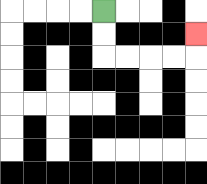{'start': '[4, 0]', 'end': '[8, 1]', 'path_directions': 'D,D,R,R,R,R,U', 'path_coordinates': '[[4, 0], [4, 1], [4, 2], [5, 2], [6, 2], [7, 2], [8, 2], [8, 1]]'}